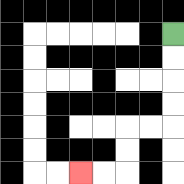{'start': '[7, 1]', 'end': '[3, 7]', 'path_directions': 'D,D,D,D,L,L,D,D,L,L', 'path_coordinates': '[[7, 1], [7, 2], [7, 3], [7, 4], [7, 5], [6, 5], [5, 5], [5, 6], [5, 7], [4, 7], [3, 7]]'}